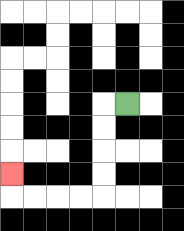{'start': '[5, 4]', 'end': '[0, 7]', 'path_directions': 'L,D,D,D,D,L,L,L,L,U', 'path_coordinates': '[[5, 4], [4, 4], [4, 5], [4, 6], [4, 7], [4, 8], [3, 8], [2, 8], [1, 8], [0, 8], [0, 7]]'}